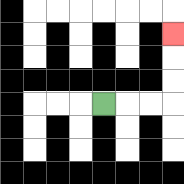{'start': '[4, 4]', 'end': '[7, 1]', 'path_directions': 'R,R,R,U,U,U', 'path_coordinates': '[[4, 4], [5, 4], [6, 4], [7, 4], [7, 3], [7, 2], [7, 1]]'}